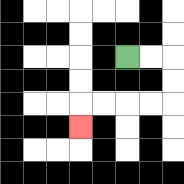{'start': '[5, 2]', 'end': '[3, 5]', 'path_directions': 'R,R,D,D,L,L,L,L,D', 'path_coordinates': '[[5, 2], [6, 2], [7, 2], [7, 3], [7, 4], [6, 4], [5, 4], [4, 4], [3, 4], [3, 5]]'}